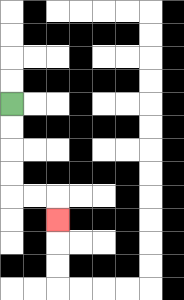{'start': '[0, 4]', 'end': '[2, 9]', 'path_directions': 'D,D,D,D,R,R,D', 'path_coordinates': '[[0, 4], [0, 5], [0, 6], [0, 7], [0, 8], [1, 8], [2, 8], [2, 9]]'}